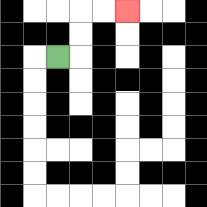{'start': '[2, 2]', 'end': '[5, 0]', 'path_directions': 'R,U,U,R,R', 'path_coordinates': '[[2, 2], [3, 2], [3, 1], [3, 0], [4, 0], [5, 0]]'}